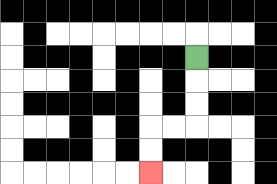{'start': '[8, 2]', 'end': '[6, 7]', 'path_directions': 'D,D,D,L,L,D,D', 'path_coordinates': '[[8, 2], [8, 3], [8, 4], [8, 5], [7, 5], [6, 5], [6, 6], [6, 7]]'}